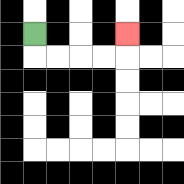{'start': '[1, 1]', 'end': '[5, 1]', 'path_directions': 'D,R,R,R,R,U', 'path_coordinates': '[[1, 1], [1, 2], [2, 2], [3, 2], [4, 2], [5, 2], [5, 1]]'}